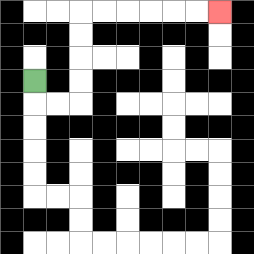{'start': '[1, 3]', 'end': '[9, 0]', 'path_directions': 'D,R,R,U,U,U,U,R,R,R,R,R,R', 'path_coordinates': '[[1, 3], [1, 4], [2, 4], [3, 4], [3, 3], [3, 2], [3, 1], [3, 0], [4, 0], [5, 0], [6, 0], [7, 0], [8, 0], [9, 0]]'}